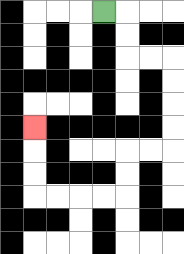{'start': '[4, 0]', 'end': '[1, 5]', 'path_directions': 'R,D,D,R,R,D,D,D,D,L,L,D,D,L,L,L,L,U,U,U', 'path_coordinates': '[[4, 0], [5, 0], [5, 1], [5, 2], [6, 2], [7, 2], [7, 3], [7, 4], [7, 5], [7, 6], [6, 6], [5, 6], [5, 7], [5, 8], [4, 8], [3, 8], [2, 8], [1, 8], [1, 7], [1, 6], [1, 5]]'}